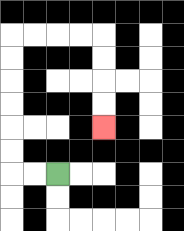{'start': '[2, 7]', 'end': '[4, 5]', 'path_directions': 'L,L,U,U,U,U,U,U,R,R,R,R,D,D,D,D', 'path_coordinates': '[[2, 7], [1, 7], [0, 7], [0, 6], [0, 5], [0, 4], [0, 3], [0, 2], [0, 1], [1, 1], [2, 1], [3, 1], [4, 1], [4, 2], [4, 3], [4, 4], [4, 5]]'}